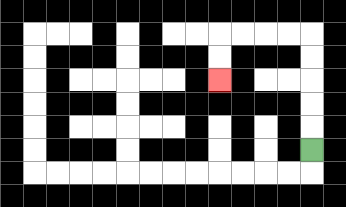{'start': '[13, 6]', 'end': '[9, 3]', 'path_directions': 'U,U,U,U,U,L,L,L,L,D,D', 'path_coordinates': '[[13, 6], [13, 5], [13, 4], [13, 3], [13, 2], [13, 1], [12, 1], [11, 1], [10, 1], [9, 1], [9, 2], [9, 3]]'}